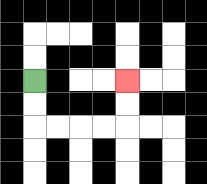{'start': '[1, 3]', 'end': '[5, 3]', 'path_directions': 'D,D,R,R,R,R,U,U', 'path_coordinates': '[[1, 3], [1, 4], [1, 5], [2, 5], [3, 5], [4, 5], [5, 5], [5, 4], [5, 3]]'}